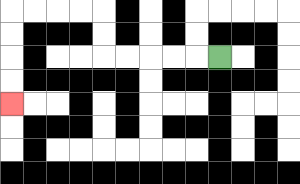{'start': '[9, 2]', 'end': '[0, 4]', 'path_directions': 'L,L,L,L,L,U,U,L,L,L,L,D,D,D,D', 'path_coordinates': '[[9, 2], [8, 2], [7, 2], [6, 2], [5, 2], [4, 2], [4, 1], [4, 0], [3, 0], [2, 0], [1, 0], [0, 0], [0, 1], [0, 2], [0, 3], [0, 4]]'}